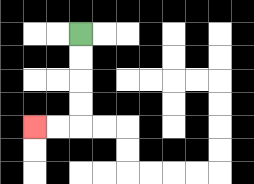{'start': '[3, 1]', 'end': '[1, 5]', 'path_directions': 'D,D,D,D,L,L', 'path_coordinates': '[[3, 1], [3, 2], [3, 3], [3, 4], [3, 5], [2, 5], [1, 5]]'}